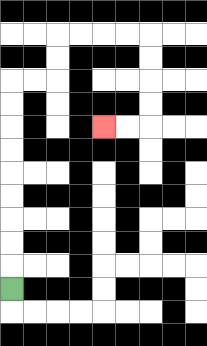{'start': '[0, 12]', 'end': '[4, 5]', 'path_directions': 'U,U,U,U,U,U,U,U,U,R,R,U,U,R,R,R,R,D,D,D,D,L,L', 'path_coordinates': '[[0, 12], [0, 11], [0, 10], [0, 9], [0, 8], [0, 7], [0, 6], [0, 5], [0, 4], [0, 3], [1, 3], [2, 3], [2, 2], [2, 1], [3, 1], [4, 1], [5, 1], [6, 1], [6, 2], [6, 3], [6, 4], [6, 5], [5, 5], [4, 5]]'}